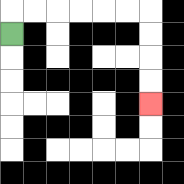{'start': '[0, 1]', 'end': '[6, 4]', 'path_directions': 'U,R,R,R,R,R,R,D,D,D,D', 'path_coordinates': '[[0, 1], [0, 0], [1, 0], [2, 0], [3, 0], [4, 0], [5, 0], [6, 0], [6, 1], [6, 2], [6, 3], [6, 4]]'}